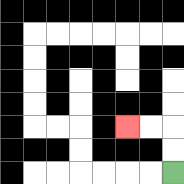{'start': '[7, 7]', 'end': '[5, 5]', 'path_directions': 'U,U,L,L', 'path_coordinates': '[[7, 7], [7, 6], [7, 5], [6, 5], [5, 5]]'}